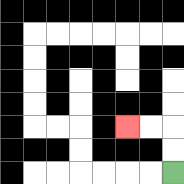{'start': '[7, 7]', 'end': '[5, 5]', 'path_directions': 'U,U,L,L', 'path_coordinates': '[[7, 7], [7, 6], [7, 5], [6, 5], [5, 5]]'}